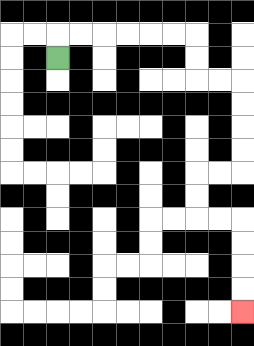{'start': '[2, 2]', 'end': '[10, 13]', 'path_directions': 'U,R,R,R,R,R,R,D,D,R,R,D,D,D,D,L,L,D,D,R,R,D,D,D,D', 'path_coordinates': '[[2, 2], [2, 1], [3, 1], [4, 1], [5, 1], [6, 1], [7, 1], [8, 1], [8, 2], [8, 3], [9, 3], [10, 3], [10, 4], [10, 5], [10, 6], [10, 7], [9, 7], [8, 7], [8, 8], [8, 9], [9, 9], [10, 9], [10, 10], [10, 11], [10, 12], [10, 13]]'}